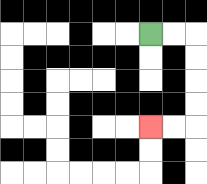{'start': '[6, 1]', 'end': '[6, 5]', 'path_directions': 'R,R,D,D,D,D,L,L', 'path_coordinates': '[[6, 1], [7, 1], [8, 1], [8, 2], [8, 3], [8, 4], [8, 5], [7, 5], [6, 5]]'}